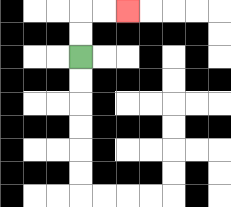{'start': '[3, 2]', 'end': '[5, 0]', 'path_directions': 'U,U,R,R', 'path_coordinates': '[[3, 2], [3, 1], [3, 0], [4, 0], [5, 0]]'}